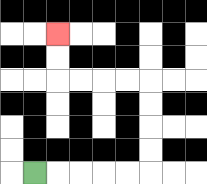{'start': '[1, 7]', 'end': '[2, 1]', 'path_directions': 'R,R,R,R,R,U,U,U,U,L,L,L,L,U,U', 'path_coordinates': '[[1, 7], [2, 7], [3, 7], [4, 7], [5, 7], [6, 7], [6, 6], [6, 5], [6, 4], [6, 3], [5, 3], [4, 3], [3, 3], [2, 3], [2, 2], [2, 1]]'}